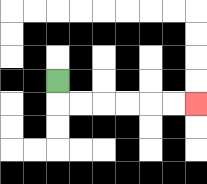{'start': '[2, 3]', 'end': '[8, 4]', 'path_directions': 'D,R,R,R,R,R,R', 'path_coordinates': '[[2, 3], [2, 4], [3, 4], [4, 4], [5, 4], [6, 4], [7, 4], [8, 4]]'}